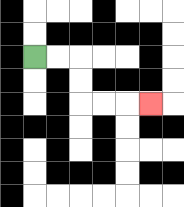{'start': '[1, 2]', 'end': '[6, 4]', 'path_directions': 'R,R,D,D,R,R,R', 'path_coordinates': '[[1, 2], [2, 2], [3, 2], [3, 3], [3, 4], [4, 4], [5, 4], [6, 4]]'}